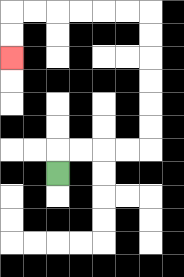{'start': '[2, 7]', 'end': '[0, 2]', 'path_directions': 'U,R,R,R,R,U,U,U,U,U,U,L,L,L,L,L,L,D,D', 'path_coordinates': '[[2, 7], [2, 6], [3, 6], [4, 6], [5, 6], [6, 6], [6, 5], [6, 4], [6, 3], [6, 2], [6, 1], [6, 0], [5, 0], [4, 0], [3, 0], [2, 0], [1, 0], [0, 0], [0, 1], [0, 2]]'}